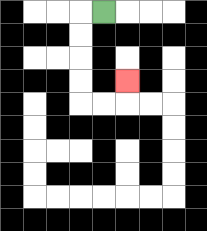{'start': '[4, 0]', 'end': '[5, 3]', 'path_directions': 'L,D,D,D,D,R,R,U', 'path_coordinates': '[[4, 0], [3, 0], [3, 1], [3, 2], [3, 3], [3, 4], [4, 4], [5, 4], [5, 3]]'}